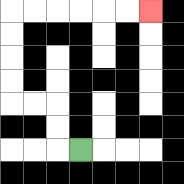{'start': '[3, 6]', 'end': '[6, 0]', 'path_directions': 'L,U,U,L,L,U,U,U,U,R,R,R,R,R,R', 'path_coordinates': '[[3, 6], [2, 6], [2, 5], [2, 4], [1, 4], [0, 4], [0, 3], [0, 2], [0, 1], [0, 0], [1, 0], [2, 0], [3, 0], [4, 0], [5, 0], [6, 0]]'}